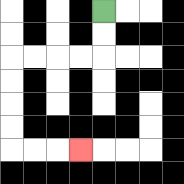{'start': '[4, 0]', 'end': '[3, 6]', 'path_directions': 'D,D,L,L,L,L,D,D,D,D,R,R,R', 'path_coordinates': '[[4, 0], [4, 1], [4, 2], [3, 2], [2, 2], [1, 2], [0, 2], [0, 3], [0, 4], [0, 5], [0, 6], [1, 6], [2, 6], [3, 6]]'}